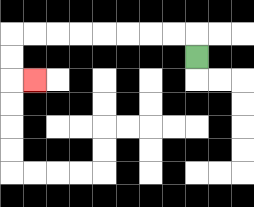{'start': '[8, 2]', 'end': '[1, 3]', 'path_directions': 'U,L,L,L,L,L,L,L,L,D,D,R', 'path_coordinates': '[[8, 2], [8, 1], [7, 1], [6, 1], [5, 1], [4, 1], [3, 1], [2, 1], [1, 1], [0, 1], [0, 2], [0, 3], [1, 3]]'}